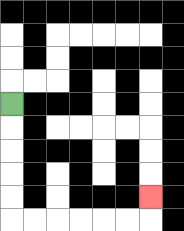{'start': '[0, 4]', 'end': '[6, 8]', 'path_directions': 'D,D,D,D,D,R,R,R,R,R,R,U', 'path_coordinates': '[[0, 4], [0, 5], [0, 6], [0, 7], [0, 8], [0, 9], [1, 9], [2, 9], [3, 9], [4, 9], [5, 9], [6, 9], [6, 8]]'}